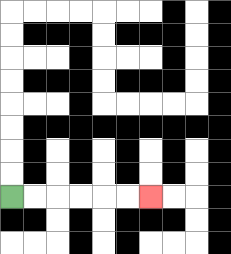{'start': '[0, 8]', 'end': '[6, 8]', 'path_directions': 'R,R,R,R,R,R', 'path_coordinates': '[[0, 8], [1, 8], [2, 8], [3, 8], [4, 8], [5, 8], [6, 8]]'}